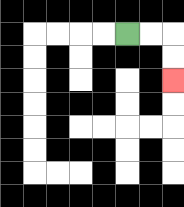{'start': '[5, 1]', 'end': '[7, 3]', 'path_directions': 'R,R,D,D', 'path_coordinates': '[[5, 1], [6, 1], [7, 1], [7, 2], [7, 3]]'}